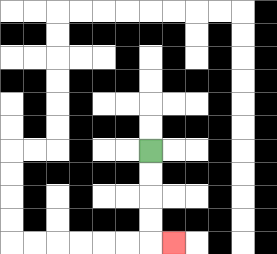{'start': '[6, 6]', 'end': '[7, 10]', 'path_directions': 'D,D,D,D,R', 'path_coordinates': '[[6, 6], [6, 7], [6, 8], [6, 9], [6, 10], [7, 10]]'}